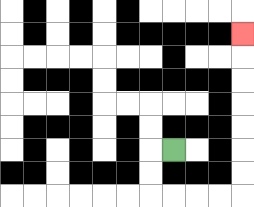{'start': '[7, 6]', 'end': '[10, 1]', 'path_directions': 'L,D,D,R,R,R,R,U,U,U,U,U,U,U', 'path_coordinates': '[[7, 6], [6, 6], [6, 7], [6, 8], [7, 8], [8, 8], [9, 8], [10, 8], [10, 7], [10, 6], [10, 5], [10, 4], [10, 3], [10, 2], [10, 1]]'}